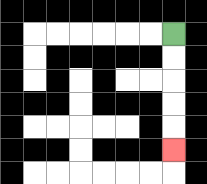{'start': '[7, 1]', 'end': '[7, 6]', 'path_directions': 'D,D,D,D,D', 'path_coordinates': '[[7, 1], [7, 2], [7, 3], [7, 4], [7, 5], [7, 6]]'}